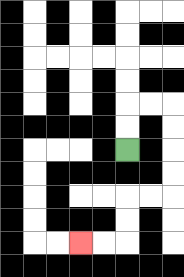{'start': '[5, 6]', 'end': '[3, 10]', 'path_directions': 'U,U,R,R,D,D,D,D,L,L,D,D,L,L', 'path_coordinates': '[[5, 6], [5, 5], [5, 4], [6, 4], [7, 4], [7, 5], [7, 6], [7, 7], [7, 8], [6, 8], [5, 8], [5, 9], [5, 10], [4, 10], [3, 10]]'}